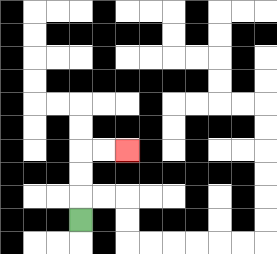{'start': '[3, 9]', 'end': '[5, 6]', 'path_directions': 'U,U,U,R,R', 'path_coordinates': '[[3, 9], [3, 8], [3, 7], [3, 6], [4, 6], [5, 6]]'}